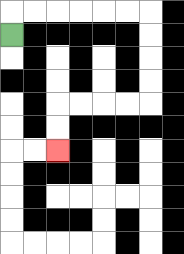{'start': '[0, 1]', 'end': '[2, 6]', 'path_directions': 'U,R,R,R,R,R,R,D,D,D,D,L,L,L,L,D,D', 'path_coordinates': '[[0, 1], [0, 0], [1, 0], [2, 0], [3, 0], [4, 0], [5, 0], [6, 0], [6, 1], [6, 2], [6, 3], [6, 4], [5, 4], [4, 4], [3, 4], [2, 4], [2, 5], [2, 6]]'}